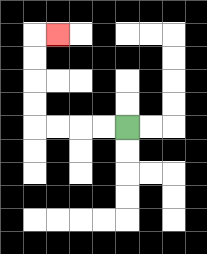{'start': '[5, 5]', 'end': '[2, 1]', 'path_directions': 'L,L,L,L,U,U,U,U,R', 'path_coordinates': '[[5, 5], [4, 5], [3, 5], [2, 5], [1, 5], [1, 4], [1, 3], [1, 2], [1, 1], [2, 1]]'}